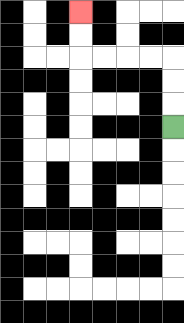{'start': '[7, 5]', 'end': '[3, 0]', 'path_directions': 'U,U,U,L,L,L,L,U,U', 'path_coordinates': '[[7, 5], [7, 4], [7, 3], [7, 2], [6, 2], [5, 2], [4, 2], [3, 2], [3, 1], [3, 0]]'}